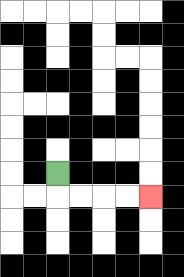{'start': '[2, 7]', 'end': '[6, 8]', 'path_directions': 'D,R,R,R,R', 'path_coordinates': '[[2, 7], [2, 8], [3, 8], [4, 8], [5, 8], [6, 8]]'}